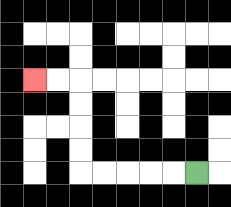{'start': '[8, 7]', 'end': '[1, 3]', 'path_directions': 'L,L,L,L,L,U,U,U,U,L,L', 'path_coordinates': '[[8, 7], [7, 7], [6, 7], [5, 7], [4, 7], [3, 7], [3, 6], [3, 5], [3, 4], [3, 3], [2, 3], [1, 3]]'}